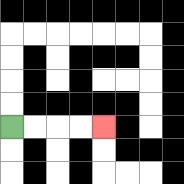{'start': '[0, 5]', 'end': '[4, 5]', 'path_directions': 'R,R,R,R', 'path_coordinates': '[[0, 5], [1, 5], [2, 5], [3, 5], [4, 5]]'}